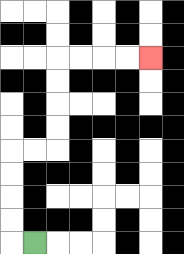{'start': '[1, 10]', 'end': '[6, 2]', 'path_directions': 'L,U,U,U,U,R,R,U,U,U,U,R,R,R,R', 'path_coordinates': '[[1, 10], [0, 10], [0, 9], [0, 8], [0, 7], [0, 6], [1, 6], [2, 6], [2, 5], [2, 4], [2, 3], [2, 2], [3, 2], [4, 2], [5, 2], [6, 2]]'}